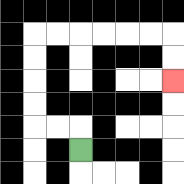{'start': '[3, 6]', 'end': '[7, 3]', 'path_directions': 'U,L,L,U,U,U,U,R,R,R,R,R,R,D,D', 'path_coordinates': '[[3, 6], [3, 5], [2, 5], [1, 5], [1, 4], [1, 3], [1, 2], [1, 1], [2, 1], [3, 1], [4, 1], [5, 1], [6, 1], [7, 1], [7, 2], [7, 3]]'}